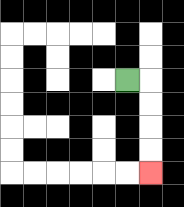{'start': '[5, 3]', 'end': '[6, 7]', 'path_directions': 'R,D,D,D,D', 'path_coordinates': '[[5, 3], [6, 3], [6, 4], [6, 5], [6, 6], [6, 7]]'}